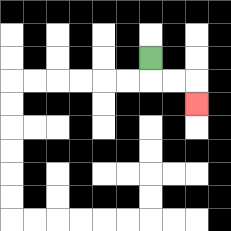{'start': '[6, 2]', 'end': '[8, 4]', 'path_directions': 'D,R,R,D', 'path_coordinates': '[[6, 2], [6, 3], [7, 3], [8, 3], [8, 4]]'}